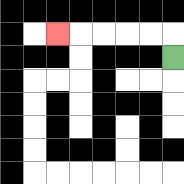{'start': '[7, 2]', 'end': '[2, 1]', 'path_directions': 'U,L,L,L,L,L', 'path_coordinates': '[[7, 2], [7, 1], [6, 1], [5, 1], [4, 1], [3, 1], [2, 1]]'}